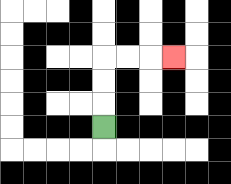{'start': '[4, 5]', 'end': '[7, 2]', 'path_directions': 'U,U,U,R,R,R', 'path_coordinates': '[[4, 5], [4, 4], [4, 3], [4, 2], [5, 2], [6, 2], [7, 2]]'}